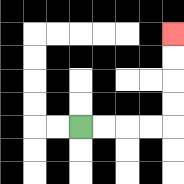{'start': '[3, 5]', 'end': '[7, 1]', 'path_directions': 'R,R,R,R,U,U,U,U', 'path_coordinates': '[[3, 5], [4, 5], [5, 5], [6, 5], [7, 5], [7, 4], [7, 3], [7, 2], [7, 1]]'}